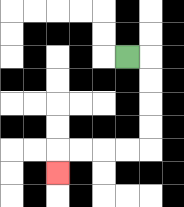{'start': '[5, 2]', 'end': '[2, 7]', 'path_directions': 'R,D,D,D,D,L,L,L,L,D', 'path_coordinates': '[[5, 2], [6, 2], [6, 3], [6, 4], [6, 5], [6, 6], [5, 6], [4, 6], [3, 6], [2, 6], [2, 7]]'}